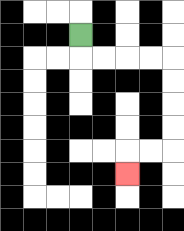{'start': '[3, 1]', 'end': '[5, 7]', 'path_directions': 'D,R,R,R,R,D,D,D,D,L,L,D', 'path_coordinates': '[[3, 1], [3, 2], [4, 2], [5, 2], [6, 2], [7, 2], [7, 3], [7, 4], [7, 5], [7, 6], [6, 6], [5, 6], [5, 7]]'}